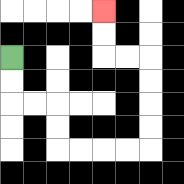{'start': '[0, 2]', 'end': '[4, 0]', 'path_directions': 'D,D,R,R,D,D,R,R,R,R,U,U,U,U,L,L,U,U', 'path_coordinates': '[[0, 2], [0, 3], [0, 4], [1, 4], [2, 4], [2, 5], [2, 6], [3, 6], [4, 6], [5, 6], [6, 6], [6, 5], [6, 4], [6, 3], [6, 2], [5, 2], [4, 2], [4, 1], [4, 0]]'}